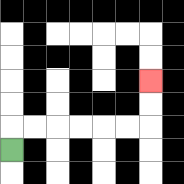{'start': '[0, 6]', 'end': '[6, 3]', 'path_directions': 'U,R,R,R,R,R,R,U,U', 'path_coordinates': '[[0, 6], [0, 5], [1, 5], [2, 5], [3, 5], [4, 5], [5, 5], [6, 5], [6, 4], [6, 3]]'}